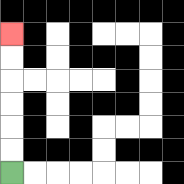{'start': '[0, 7]', 'end': '[0, 1]', 'path_directions': 'U,U,U,U,U,U', 'path_coordinates': '[[0, 7], [0, 6], [0, 5], [0, 4], [0, 3], [0, 2], [0, 1]]'}